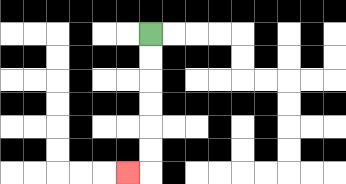{'start': '[6, 1]', 'end': '[5, 7]', 'path_directions': 'D,D,D,D,D,D,L', 'path_coordinates': '[[6, 1], [6, 2], [6, 3], [6, 4], [6, 5], [6, 6], [6, 7], [5, 7]]'}